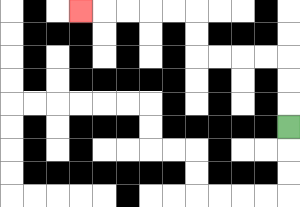{'start': '[12, 5]', 'end': '[3, 0]', 'path_directions': 'U,U,U,L,L,L,L,U,U,L,L,L,L,L', 'path_coordinates': '[[12, 5], [12, 4], [12, 3], [12, 2], [11, 2], [10, 2], [9, 2], [8, 2], [8, 1], [8, 0], [7, 0], [6, 0], [5, 0], [4, 0], [3, 0]]'}